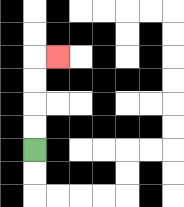{'start': '[1, 6]', 'end': '[2, 2]', 'path_directions': 'U,U,U,U,R', 'path_coordinates': '[[1, 6], [1, 5], [1, 4], [1, 3], [1, 2], [2, 2]]'}